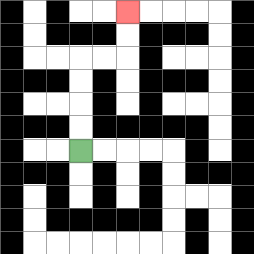{'start': '[3, 6]', 'end': '[5, 0]', 'path_directions': 'U,U,U,U,R,R,U,U', 'path_coordinates': '[[3, 6], [3, 5], [3, 4], [3, 3], [3, 2], [4, 2], [5, 2], [5, 1], [5, 0]]'}